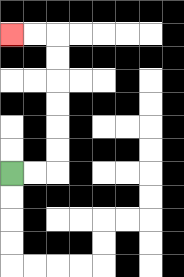{'start': '[0, 7]', 'end': '[0, 1]', 'path_directions': 'R,R,U,U,U,U,U,U,L,L', 'path_coordinates': '[[0, 7], [1, 7], [2, 7], [2, 6], [2, 5], [2, 4], [2, 3], [2, 2], [2, 1], [1, 1], [0, 1]]'}